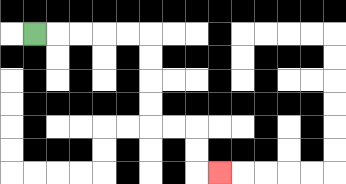{'start': '[1, 1]', 'end': '[9, 7]', 'path_directions': 'R,R,R,R,R,D,D,D,D,R,R,D,D,R', 'path_coordinates': '[[1, 1], [2, 1], [3, 1], [4, 1], [5, 1], [6, 1], [6, 2], [6, 3], [6, 4], [6, 5], [7, 5], [8, 5], [8, 6], [8, 7], [9, 7]]'}